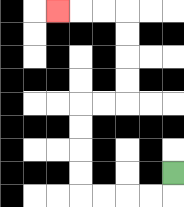{'start': '[7, 7]', 'end': '[2, 0]', 'path_directions': 'D,L,L,L,L,U,U,U,U,R,R,U,U,U,U,L,L,L', 'path_coordinates': '[[7, 7], [7, 8], [6, 8], [5, 8], [4, 8], [3, 8], [3, 7], [3, 6], [3, 5], [3, 4], [4, 4], [5, 4], [5, 3], [5, 2], [5, 1], [5, 0], [4, 0], [3, 0], [2, 0]]'}